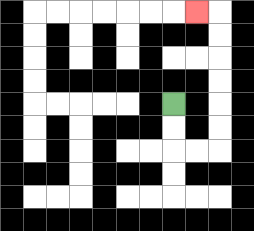{'start': '[7, 4]', 'end': '[8, 0]', 'path_directions': 'D,D,R,R,U,U,U,U,U,U,L', 'path_coordinates': '[[7, 4], [7, 5], [7, 6], [8, 6], [9, 6], [9, 5], [9, 4], [9, 3], [9, 2], [9, 1], [9, 0], [8, 0]]'}